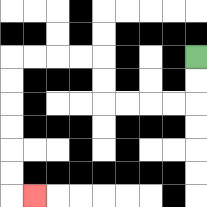{'start': '[8, 2]', 'end': '[1, 8]', 'path_directions': 'D,D,L,L,L,L,U,U,L,L,L,L,D,D,D,D,D,D,R', 'path_coordinates': '[[8, 2], [8, 3], [8, 4], [7, 4], [6, 4], [5, 4], [4, 4], [4, 3], [4, 2], [3, 2], [2, 2], [1, 2], [0, 2], [0, 3], [0, 4], [0, 5], [0, 6], [0, 7], [0, 8], [1, 8]]'}